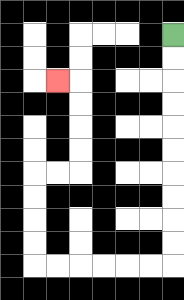{'start': '[7, 1]', 'end': '[2, 3]', 'path_directions': 'D,D,D,D,D,D,D,D,D,D,L,L,L,L,L,L,U,U,U,U,R,R,U,U,U,U,L', 'path_coordinates': '[[7, 1], [7, 2], [7, 3], [7, 4], [7, 5], [7, 6], [7, 7], [7, 8], [7, 9], [7, 10], [7, 11], [6, 11], [5, 11], [4, 11], [3, 11], [2, 11], [1, 11], [1, 10], [1, 9], [1, 8], [1, 7], [2, 7], [3, 7], [3, 6], [3, 5], [3, 4], [3, 3], [2, 3]]'}